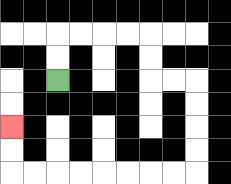{'start': '[2, 3]', 'end': '[0, 5]', 'path_directions': 'U,U,R,R,R,R,D,D,R,R,D,D,D,D,L,L,L,L,L,L,L,L,U,U', 'path_coordinates': '[[2, 3], [2, 2], [2, 1], [3, 1], [4, 1], [5, 1], [6, 1], [6, 2], [6, 3], [7, 3], [8, 3], [8, 4], [8, 5], [8, 6], [8, 7], [7, 7], [6, 7], [5, 7], [4, 7], [3, 7], [2, 7], [1, 7], [0, 7], [0, 6], [0, 5]]'}